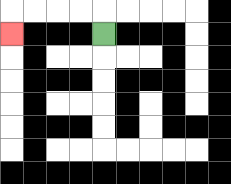{'start': '[4, 1]', 'end': '[0, 1]', 'path_directions': 'U,L,L,L,L,D', 'path_coordinates': '[[4, 1], [4, 0], [3, 0], [2, 0], [1, 0], [0, 0], [0, 1]]'}